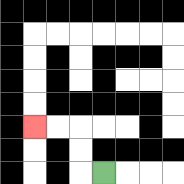{'start': '[4, 7]', 'end': '[1, 5]', 'path_directions': 'L,U,U,L,L', 'path_coordinates': '[[4, 7], [3, 7], [3, 6], [3, 5], [2, 5], [1, 5]]'}